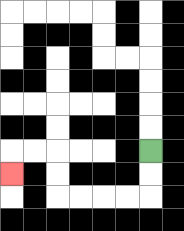{'start': '[6, 6]', 'end': '[0, 7]', 'path_directions': 'D,D,L,L,L,L,U,U,L,L,D', 'path_coordinates': '[[6, 6], [6, 7], [6, 8], [5, 8], [4, 8], [3, 8], [2, 8], [2, 7], [2, 6], [1, 6], [0, 6], [0, 7]]'}